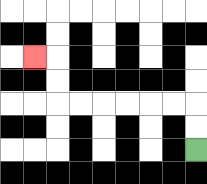{'start': '[8, 6]', 'end': '[1, 2]', 'path_directions': 'U,U,L,L,L,L,L,L,U,U,L', 'path_coordinates': '[[8, 6], [8, 5], [8, 4], [7, 4], [6, 4], [5, 4], [4, 4], [3, 4], [2, 4], [2, 3], [2, 2], [1, 2]]'}